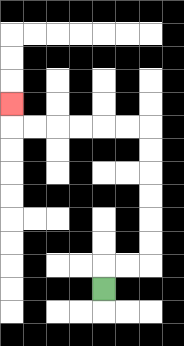{'start': '[4, 12]', 'end': '[0, 4]', 'path_directions': 'U,R,R,U,U,U,U,U,U,L,L,L,L,L,L,U', 'path_coordinates': '[[4, 12], [4, 11], [5, 11], [6, 11], [6, 10], [6, 9], [6, 8], [6, 7], [6, 6], [6, 5], [5, 5], [4, 5], [3, 5], [2, 5], [1, 5], [0, 5], [0, 4]]'}